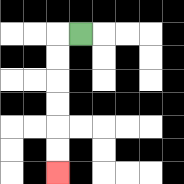{'start': '[3, 1]', 'end': '[2, 7]', 'path_directions': 'L,D,D,D,D,D,D', 'path_coordinates': '[[3, 1], [2, 1], [2, 2], [2, 3], [2, 4], [2, 5], [2, 6], [2, 7]]'}